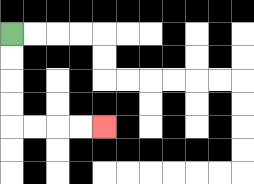{'start': '[0, 1]', 'end': '[4, 5]', 'path_directions': 'D,D,D,D,R,R,R,R', 'path_coordinates': '[[0, 1], [0, 2], [0, 3], [0, 4], [0, 5], [1, 5], [2, 5], [3, 5], [4, 5]]'}